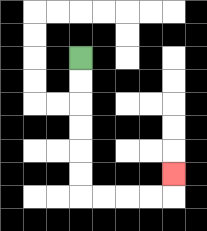{'start': '[3, 2]', 'end': '[7, 7]', 'path_directions': 'D,D,D,D,D,D,R,R,R,R,U', 'path_coordinates': '[[3, 2], [3, 3], [3, 4], [3, 5], [3, 6], [3, 7], [3, 8], [4, 8], [5, 8], [6, 8], [7, 8], [7, 7]]'}